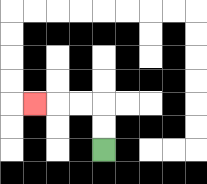{'start': '[4, 6]', 'end': '[1, 4]', 'path_directions': 'U,U,L,L,L', 'path_coordinates': '[[4, 6], [4, 5], [4, 4], [3, 4], [2, 4], [1, 4]]'}